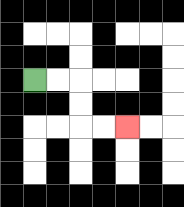{'start': '[1, 3]', 'end': '[5, 5]', 'path_directions': 'R,R,D,D,R,R', 'path_coordinates': '[[1, 3], [2, 3], [3, 3], [3, 4], [3, 5], [4, 5], [5, 5]]'}